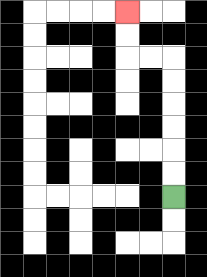{'start': '[7, 8]', 'end': '[5, 0]', 'path_directions': 'U,U,U,U,U,U,L,L,U,U', 'path_coordinates': '[[7, 8], [7, 7], [7, 6], [7, 5], [7, 4], [7, 3], [7, 2], [6, 2], [5, 2], [5, 1], [5, 0]]'}